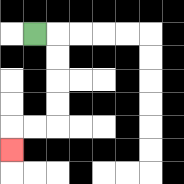{'start': '[1, 1]', 'end': '[0, 6]', 'path_directions': 'R,D,D,D,D,L,L,D', 'path_coordinates': '[[1, 1], [2, 1], [2, 2], [2, 3], [2, 4], [2, 5], [1, 5], [0, 5], [0, 6]]'}